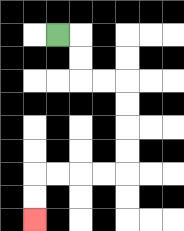{'start': '[2, 1]', 'end': '[1, 9]', 'path_directions': 'R,D,D,R,R,D,D,D,D,L,L,L,L,D,D', 'path_coordinates': '[[2, 1], [3, 1], [3, 2], [3, 3], [4, 3], [5, 3], [5, 4], [5, 5], [5, 6], [5, 7], [4, 7], [3, 7], [2, 7], [1, 7], [1, 8], [1, 9]]'}